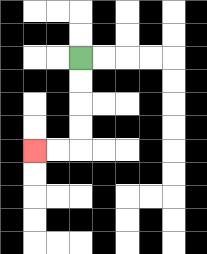{'start': '[3, 2]', 'end': '[1, 6]', 'path_directions': 'D,D,D,D,L,L', 'path_coordinates': '[[3, 2], [3, 3], [3, 4], [3, 5], [3, 6], [2, 6], [1, 6]]'}